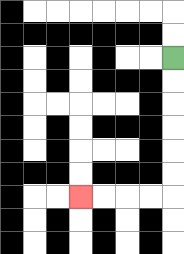{'start': '[7, 2]', 'end': '[3, 8]', 'path_directions': 'D,D,D,D,D,D,L,L,L,L', 'path_coordinates': '[[7, 2], [7, 3], [7, 4], [7, 5], [7, 6], [7, 7], [7, 8], [6, 8], [5, 8], [4, 8], [3, 8]]'}